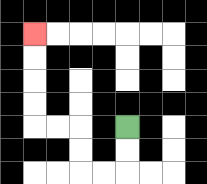{'start': '[5, 5]', 'end': '[1, 1]', 'path_directions': 'D,D,L,L,U,U,L,L,U,U,U,U', 'path_coordinates': '[[5, 5], [5, 6], [5, 7], [4, 7], [3, 7], [3, 6], [3, 5], [2, 5], [1, 5], [1, 4], [1, 3], [1, 2], [1, 1]]'}